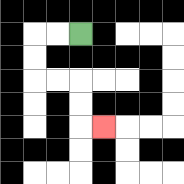{'start': '[3, 1]', 'end': '[4, 5]', 'path_directions': 'L,L,D,D,R,R,D,D,R', 'path_coordinates': '[[3, 1], [2, 1], [1, 1], [1, 2], [1, 3], [2, 3], [3, 3], [3, 4], [3, 5], [4, 5]]'}